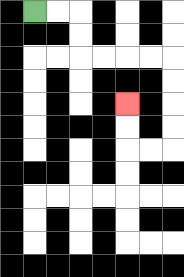{'start': '[1, 0]', 'end': '[5, 4]', 'path_directions': 'R,R,D,D,R,R,R,R,D,D,D,D,L,L,U,U', 'path_coordinates': '[[1, 0], [2, 0], [3, 0], [3, 1], [3, 2], [4, 2], [5, 2], [6, 2], [7, 2], [7, 3], [7, 4], [7, 5], [7, 6], [6, 6], [5, 6], [5, 5], [5, 4]]'}